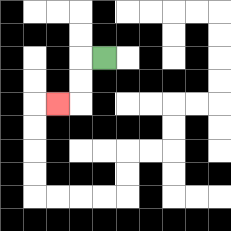{'start': '[4, 2]', 'end': '[2, 4]', 'path_directions': 'L,D,D,L', 'path_coordinates': '[[4, 2], [3, 2], [3, 3], [3, 4], [2, 4]]'}